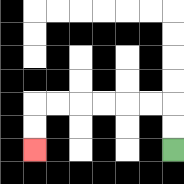{'start': '[7, 6]', 'end': '[1, 6]', 'path_directions': 'U,U,L,L,L,L,L,L,D,D', 'path_coordinates': '[[7, 6], [7, 5], [7, 4], [6, 4], [5, 4], [4, 4], [3, 4], [2, 4], [1, 4], [1, 5], [1, 6]]'}